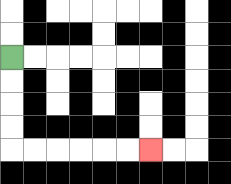{'start': '[0, 2]', 'end': '[6, 6]', 'path_directions': 'D,D,D,D,R,R,R,R,R,R', 'path_coordinates': '[[0, 2], [0, 3], [0, 4], [0, 5], [0, 6], [1, 6], [2, 6], [3, 6], [4, 6], [5, 6], [6, 6]]'}